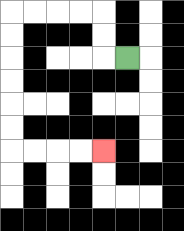{'start': '[5, 2]', 'end': '[4, 6]', 'path_directions': 'L,U,U,L,L,L,L,D,D,D,D,D,D,R,R,R,R', 'path_coordinates': '[[5, 2], [4, 2], [4, 1], [4, 0], [3, 0], [2, 0], [1, 0], [0, 0], [0, 1], [0, 2], [0, 3], [0, 4], [0, 5], [0, 6], [1, 6], [2, 6], [3, 6], [4, 6]]'}